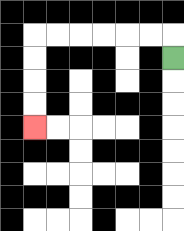{'start': '[7, 2]', 'end': '[1, 5]', 'path_directions': 'U,L,L,L,L,L,L,D,D,D,D', 'path_coordinates': '[[7, 2], [7, 1], [6, 1], [5, 1], [4, 1], [3, 1], [2, 1], [1, 1], [1, 2], [1, 3], [1, 4], [1, 5]]'}